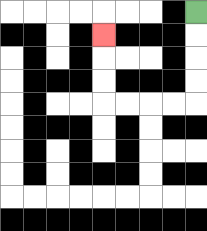{'start': '[8, 0]', 'end': '[4, 1]', 'path_directions': 'D,D,D,D,L,L,L,L,U,U,U', 'path_coordinates': '[[8, 0], [8, 1], [8, 2], [8, 3], [8, 4], [7, 4], [6, 4], [5, 4], [4, 4], [4, 3], [4, 2], [4, 1]]'}